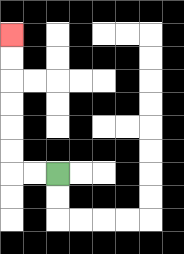{'start': '[2, 7]', 'end': '[0, 1]', 'path_directions': 'L,L,U,U,U,U,U,U', 'path_coordinates': '[[2, 7], [1, 7], [0, 7], [0, 6], [0, 5], [0, 4], [0, 3], [0, 2], [0, 1]]'}